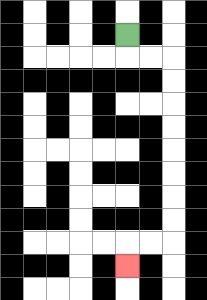{'start': '[5, 1]', 'end': '[5, 11]', 'path_directions': 'D,R,R,D,D,D,D,D,D,D,D,L,L,D', 'path_coordinates': '[[5, 1], [5, 2], [6, 2], [7, 2], [7, 3], [7, 4], [7, 5], [7, 6], [7, 7], [7, 8], [7, 9], [7, 10], [6, 10], [5, 10], [5, 11]]'}